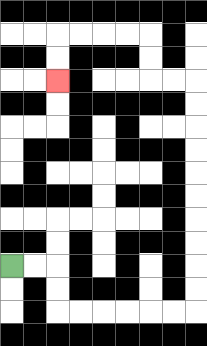{'start': '[0, 11]', 'end': '[2, 3]', 'path_directions': 'R,R,D,D,R,R,R,R,R,R,U,U,U,U,U,U,U,U,U,U,L,L,U,U,L,L,L,L,D,D', 'path_coordinates': '[[0, 11], [1, 11], [2, 11], [2, 12], [2, 13], [3, 13], [4, 13], [5, 13], [6, 13], [7, 13], [8, 13], [8, 12], [8, 11], [8, 10], [8, 9], [8, 8], [8, 7], [8, 6], [8, 5], [8, 4], [8, 3], [7, 3], [6, 3], [6, 2], [6, 1], [5, 1], [4, 1], [3, 1], [2, 1], [2, 2], [2, 3]]'}